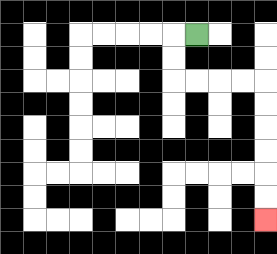{'start': '[8, 1]', 'end': '[11, 9]', 'path_directions': 'L,D,D,R,R,R,R,D,D,D,D,D,D', 'path_coordinates': '[[8, 1], [7, 1], [7, 2], [7, 3], [8, 3], [9, 3], [10, 3], [11, 3], [11, 4], [11, 5], [11, 6], [11, 7], [11, 8], [11, 9]]'}